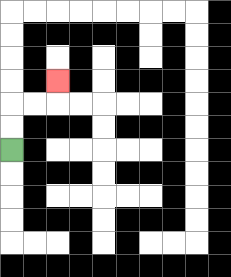{'start': '[0, 6]', 'end': '[2, 3]', 'path_directions': 'U,U,R,R,U', 'path_coordinates': '[[0, 6], [0, 5], [0, 4], [1, 4], [2, 4], [2, 3]]'}